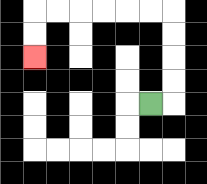{'start': '[6, 4]', 'end': '[1, 2]', 'path_directions': 'R,U,U,U,U,L,L,L,L,L,L,D,D', 'path_coordinates': '[[6, 4], [7, 4], [7, 3], [7, 2], [7, 1], [7, 0], [6, 0], [5, 0], [4, 0], [3, 0], [2, 0], [1, 0], [1, 1], [1, 2]]'}